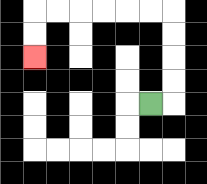{'start': '[6, 4]', 'end': '[1, 2]', 'path_directions': 'R,U,U,U,U,L,L,L,L,L,L,D,D', 'path_coordinates': '[[6, 4], [7, 4], [7, 3], [7, 2], [7, 1], [7, 0], [6, 0], [5, 0], [4, 0], [3, 0], [2, 0], [1, 0], [1, 1], [1, 2]]'}